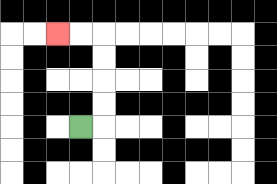{'start': '[3, 5]', 'end': '[2, 1]', 'path_directions': 'R,U,U,U,U,L,L', 'path_coordinates': '[[3, 5], [4, 5], [4, 4], [4, 3], [4, 2], [4, 1], [3, 1], [2, 1]]'}